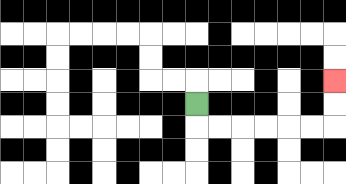{'start': '[8, 4]', 'end': '[14, 3]', 'path_directions': 'D,R,R,R,R,R,R,U,U', 'path_coordinates': '[[8, 4], [8, 5], [9, 5], [10, 5], [11, 5], [12, 5], [13, 5], [14, 5], [14, 4], [14, 3]]'}